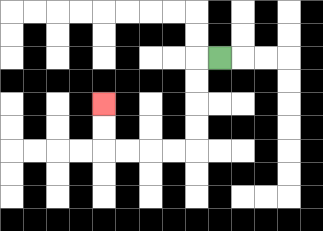{'start': '[9, 2]', 'end': '[4, 4]', 'path_directions': 'L,D,D,D,D,L,L,L,L,U,U', 'path_coordinates': '[[9, 2], [8, 2], [8, 3], [8, 4], [8, 5], [8, 6], [7, 6], [6, 6], [5, 6], [4, 6], [4, 5], [4, 4]]'}